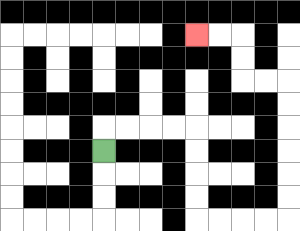{'start': '[4, 6]', 'end': '[8, 1]', 'path_directions': 'U,R,R,R,R,D,D,D,D,R,R,R,R,U,U,U,U,U,U,L,L,U,U,L,L', 'path_coordinates': '[[4, 6], [4, 5], [5, 5], [6, 5], [7, 5], [8, 5], [8, 6], [8, 7], [8, 8], [8, 9], [9, 9], [10, 9], [11, 9], [12, 9], [12, 8], [12, 7], [12, 6], [12, 5], [12, 4], [12, 3], [11, 3], [10, 3], [10, 2], [10, 1], [9, 1], [8, 1]]'}